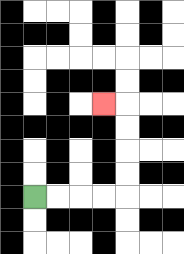{'start': '[1, 8]', 'end': '[4, 4]', 'path_directions': 'R,R,R,R,U,U,U,U,L', 'path_coordinates': '[[1, 8], [2, 8], [3, 8], [4, 8], [5, 8], [5, 7], [5, 6], [5, 5], [5, 4], [4, 4]]'}